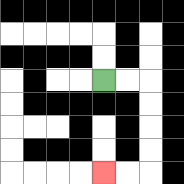{'start': '[4, 3]', 'end': '[4, 7]', 'path_directions': 'R,R,D,D,D,D,L,L', 'path_coordinates': '[[4, 3], [5, 3], [6, 3], [6, 4], [6, 5], [6, 6], [6, 7], [5, 7], [4, 7]]'}